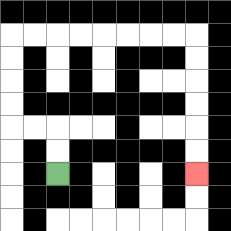{'start': '[2, 7]', 'end': '[8, 7]', 'path_directions': 'U,U,L,L,U,U,U,U,R,R,R,R,R,R,R,R,D,D,D,D,D,D', 'path_coordinates': '[[2, 7], [2, 6], [2, 5], [1, 5], [0, 5], [0, 4], [0, 3], [0, 2], [0, 1], [1, 1], [2, 1], [3, 1], [4, 1], [5, 1], [6, 1], [7, 1], [8, 1], [8, 2], [8, 3], [8, 4], [8, 5], [8, 6], [8, 7]]'}